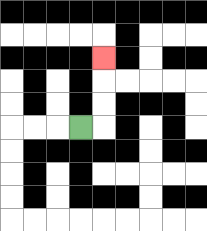{'start': '[3, 5]', 'end': '[4, 2]', 'path_directions': 'R,U,U,U', 'path_coordinates': '[[3, 5], [4, 5], [4, 4], [4, 3], [4, 2]]'}